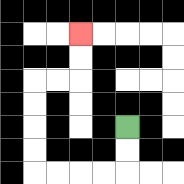{'start': '[5, 5]', 'end': '[3, 1]', 'path_directions': 'D,D,L,L,L,L,U,U,U,U,R,R,U,U', 'path_coordinates': '[[5, 5], [5, 6], [5, 7], [4, 7], [3, 7], [2, 7], [1, 7], [1, 6], [1, 5], [1, 4], [1, 3], [2, 3], [3, 3], [3, 2], [3, 1]]'}